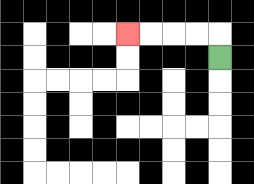{'start': '[9, 2]', 'end': '[5, 1]', 'path_directions': 'U,L,L,L,L', 'path_coordinates': '[[9, 2], [9, 1], [8, 1], [7, 1], [6, 1], [5, 1]]'}